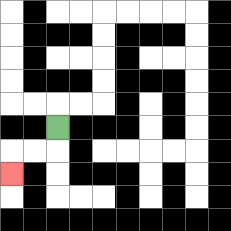{'start': '[2, 5]', 'end': '[0, 7]', 'path_directions': 'D,L,L,D', 'path_coordinates': '[[2, 5], [2, 6], [1, 6], [0, 6], [0, 7]]'}